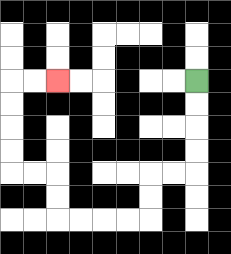{'start': '[8, 3]', 'end': '[2, 3]', 'path_directions': 'D,D,D,D,L,L,D,D,L,L,L,L,U,U,L,L,U,U,U,U,R,R', 'path_coordinates': '[[8, 3], [8, 4], [8, 5], [8, 6], [8, 7], [7, 7], [6, 7], [6, 8], [6, 9], [5, 9], [4, 9], [3, 9], [2, 9], [2, 8], [2, 7], [1, 7], [0, 7], [0, 6], [0, 5], [0, 4], [0, 3], [1, 3], [2, 3]]'}